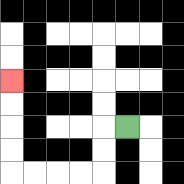{'start': '[5, 5]', 'end': '[0, 3]', 'path_directions': 'L,D,D,L,L,L,L,U,U,U,U', 'path_coordinates': '[[5, 5], [4, 5], [4, 6], [4, 7], [3, 7], [2, 7], [1, 7], [0, 7], [0, 6], [0, 5], [0, 4], [0, 3]]'}